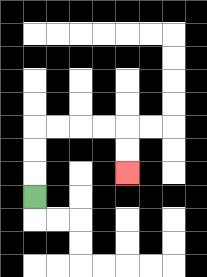{'start': '[1, 8]', 'end': '[5, 7]', 'path_directions': 'U,U,U,R,R,R,R,D,D', 'path_coordinates': '[[1, 8], [1, 7], [1, 6], [1, 5], [2, 5], [3, 5], [4, 5], [5, 5], [5, 6], [5, 7]]'}